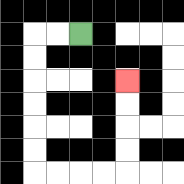{'start': '[3, 1]', 'end': '[5, 3]', 'path_directions': 'L,L,D,D,D,D,D,D,R,R,R,R,U,U,U,U', 'path_coordinates': '[[3, 1], [2, 1], [1, 1], [1, 2], [1, 3], [1, 4], [1, 5], [1, 6], [1, 7], [2, 7], [3, 7], [4, 7], [5, 7], [5, 6], [5, 5], [5, 4], [5, 3]]'}